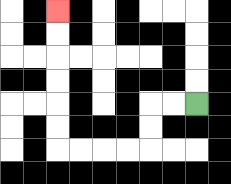{'start': '[8, 4]', 'end': '[2, 0]', 'path_directions': 'L,L,D,D,L,L,L,L,U,U,U,U,U,U', 'path_coordinates': '[[8, 4], [7, 4], [6, 4], [6, 5], [6, 6], [5, 6], [4, 6], [3, 6], [2, 6], [2, 5], [2, 4], [2, 3], [2, 2], [2, 1], [2, 0]]'}